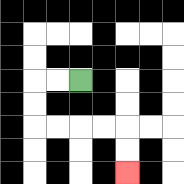{'start': '[3, 3]', 'end': '[5, 7]', 'path_directions': 'L,L,D,D,R,R,R,R,D,D', 'path_coordinates': '[[3, 3], [2, 3], [1, 3], [1, 4], [1, 5], [2, 5], [3, 5], [4, 5], [5, 5], [5, 6], [5, 7]]'}